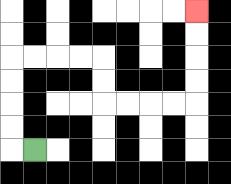{'start': '[1, 6]', 'end': '[8, 0]', 'path_directions': 'L,U,U,U,U,R,R,R,R,D,D,R,R,R,R,U,U,U,U', 'path_coordinates': '[[1, 6], [0, 6], [0, 5], [0, 4], [0, 3], [0, 2], [1, 2], [2, 2], [3, 2], [4, 2], [4, 3], [4, 4], [5, 4], [6, 4], [7, 4], [8, 4], [8, 3], [8, 2], [8, 1], [8, 0]]'}